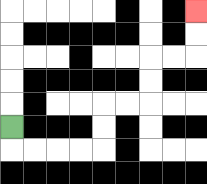{'start': '[0, 5]', 'end': '[8, 0]', 'path_directions': 'D,R,R,R,R,U,U,R,R,U,U,R,R,U,U', 'path_coordinates': '[[0, 5], [0, 6], [1, 6], [2, 6], [3, 6], [4, 6], [4, 5], [4, 4], [5, 4], [6, 4], [6, 3], [6, 2], [7, 2], [8, 2], [8, 1], [8, 0]]'}